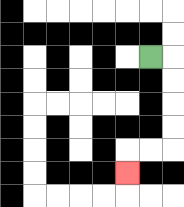{'start': '[6, 2]', 'end': '[5, 7]', 'path_directions': 'R,D,D,D,D,L,L,D', 'path_coordinates': '[[6, 2], [7, 2], [7, 3], [7, 4], [7, 5], [7, 6], [6, 6], [5, 6], [5, 7]]'}